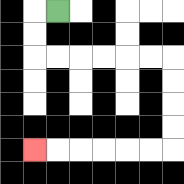{'start': '[2, 0]', 'end': '[1, 6]', 'path_directions': 'L,D,D,R,R,R,R,R,R,D,D,D,D,L,L,L,L,L,L', 'path_coordinates': '[[2, 0], [1, 0], [1, 1], [1, 2], [2, 2], [3, 2], [4, 2], [5, 2], [6, 2], [7, 2], [7, 3], [7, 4], [7, 5], [7, 6], [6, 6], [5, 6], [4, 6], [3, 6], [2, 6], [1, 6]]'}